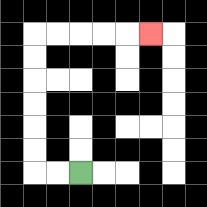{'start': '[3, 7]', 'end': '[6, 1]', 'path_directions': 'L,L,U,U,U,U,U,U,R,R,R,R,R', 'path_coordinates': '[[3, 7], [2, 7], [1, 7], [1, 6], [1, 5], [1, 4], [1, 3], [1, 2], [1, 1], [2, 1], [3, 1], [4, 1], [5, 1], [6, 1]]'}